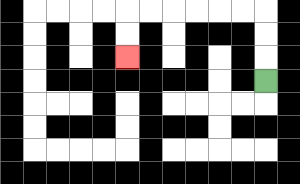{'start': '[11, 3]', 'end': '[5, 2]', 'path_directions': 'U,U,U,L,L,L,L,L,L,D,D', 'path_coordinates': '[[11, 3], [11, 2], [11, 1], [11, 0], [10, 0], [9, 0], [8, 0], [7, 0], [6, 0], [5, 0], [5, 1], [5, 2]]'}